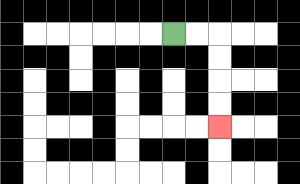{'start': '[7, 1]', 'end': '[9, 5]', 'path_directions': 'R,R,D,D,D,D', 'path_coordinates': '[[7, 1], [8, 1], [9, 1], [9, 2], [9, 3], [9, 4], [9, 5]]'}